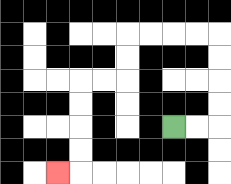{'start': '[7, 5]', 'end': '[2, 7]', 'path_directions': 'R,R,U,U,U,U,L,L,L,L,D,D,L,L,D,D,D,D,L', 'path_coordinates': '[[7, 5], [8, 5], [9, 5], [9, 4], [9, 3], [9, 2], [9, 1], [8, 1], [7, 1], [6, 1], [5, 1], [5, 2], [5, 3], [4, 3], [3, 3], [3, 4], [3, 5], [3, 6], [3, 7], [2, 7]]'}